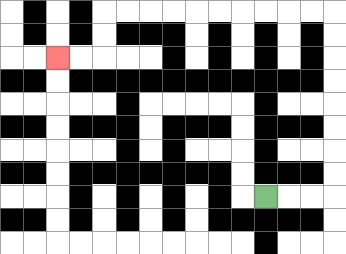{'start': '[11, 8]', 'end': '[2, 2]', 'path_directions': 'R,R,R,U,U,U,U,U,U,U,U,L,L,L,L,L,L,L,L,L,L,D,D,L,L', 'path_coordinates': '[[11, 8], [12, 8], [13, 8], [14, 8], [14, 7], [14, 6], [14, 5], [14, 4], [14, 3], [14, 2], [14, 1], [14, 0], [13, 0], [12, 0], [11, 0], [10, 0], [9, 0], [8, 0], [7, 0], [6, 0], [5, 0], [4, 0], [4, 1], [4, 2], [3, 2], [2, 2]]'}